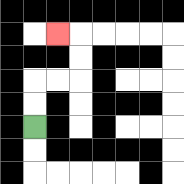{'start': '[1, 5]', 'end': '[2, 1]', 'path_directions': 'U,U,R,R,U,U,L', 'path_coordinates': '[[1, 5], [1, 4], [1, 3], [2, 3], [3, 3], [3, 2], [3, 1], [2, 1]]'}